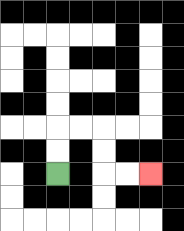{'start': '[2, 7]', 'end': '[6, 7]', 'path_directions': 'U,U,R,R,D,D,R,R', 'path_coordinates': '[[2, 7], [2, 6], [2, 5], [3, 5], [4, 5], [4, 6], [4, 7], [5, 7], [6, 7]]'}